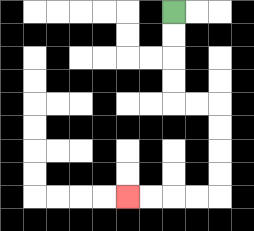{'start': '[7, 0]', 'end': '[5, 8]', 'path_directions': 'D,D,D,D,R,R,D,D,D,D,L,L,L,L', 'path_coordinates': '[[7, 0], [7, 1], [7, 2], [7, 3], [7, 4], [8, 4], [9, 4], [9, 5], [9, 6], [9, 7], [9, 8], [8, 8], [7, 8], [6, 8], [5, 8]]'}